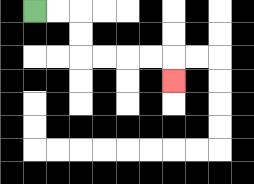{'start': '[1, 0]', 'end': '[7, 3]', 'path_directions': 'R,R,D,D,R,R,R,R,D', 'path_coordinates': '[[1, 0], [2, 0], [3, 0], [3, 1], [3, 2], [4, 2], [5, 2], [6, 2], [7, 2], [7, 3]]'}